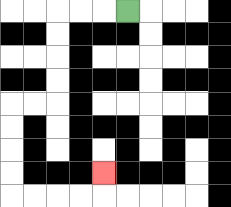{'start': '[5, 0]', 'end': '[4, 7]', 'path_directions': 'L,L,L,D,D,D,D,L,L,D,D,D,D,R,R,R,R,U', 'path_coordinates': '[[5, 0], [4, 0], [3, 0], [2, 0], [2, 1], [2, 2], [2, 3], [2, 4], [1, 4], [0, 4], [0, 5], [0, 6], [0, 7], [0, 8], [1, 8], [2, 8], [3, 8], [4, 8], [4, 7]]'}